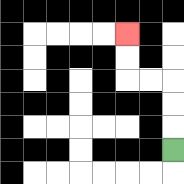{'start': '[7, 6]', 'end': '[5, 1]', 'path_directions': 'U,U,U,L,L,U,U', 'path_coordinates': '[[7, 6], [7, 5], [7, 4], [7, 3], [6, 3], [5, 3], [5, 2], [5, 1]]'}